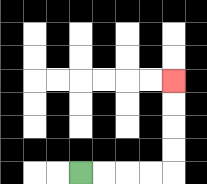{'start': '[3, 7]', 'end': '[7, 3]', 'path_directions': 'R,R,R,R,U,U,U,U', 'path_coordinates': '[[3, 7], [4, 7], [5, 7], [6, 7], [7, 7], [7, 6], [7, 5], [7, 4], [7, 3]]'}